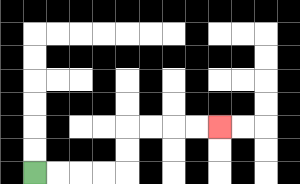{'start': '[1, 7]', 'end': '[9, 5]', 'path_directions': 'R,R,R,R,U,U,R,R,R,R', 'path_coordinates': '[[1, 7], [2, 7], [3, 7], [4, 7], [5, 7], [5, 6], [5, 5], [6, 5], [7, 5], [8, 5], [9, 5]]'}